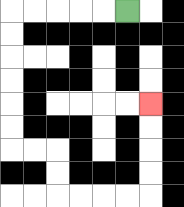{'start': '[5, 0]', 'end': '[6, 4]', 'path_directions': 'L,L,L,L,L,D,D,D,D,D,D,R,R,D,D,R,R,R,R,U,U,U,U', 'path_coordinates': '[[5, 0], [4, 0], [3, 0], [2, 0], [1, 0], [0, 0], [0, 1], [0, 2], [0, 3], [0, 4], [0, 5], [0, 6], [1, 6], [2, 6], [2, 7], [2, 8], [3, 8], [4, 8], [5, 8], [6, 8], [6, 7], [6, 6], [6, 5], [6, 4]]'}